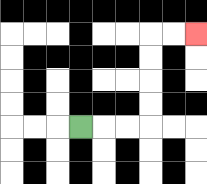{'start': '[3, 5]', 'end': '[8, 1]', 'path_directions': 'R,R,R,U,U,U,U,R,R', 'path_coordinates': '[[3, 5], [4, 5], [5, 5], [6, 5], [6, 4], [6, 3], [6, 2], [6, 1], [7, 1], [8, 1]]'}